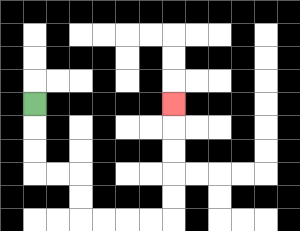{'start': '[1, 4]', 'end': '[7, 4]', 'path_directions': 'D,D,D,R,R,D,D,R,R,R,R,U,U,U,U,U', 'path_coordinates': '[[1, 4], [1, 5], [1, 6], [1, 7], [2, 7], [3, 7], [3, 8], [3, 9], [4, 9], [5, 9], [6, 9], [7, 9], [7, 8], [7, 7], [7, 6], [7, 5], [7, 4]]'}